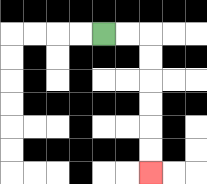{'start': '[4, 1]', 'end': '[6, 7]', 'path_directions': 'R,R,D,D,D,D,D,D', 'path_coordinates': '[[4, 1], [5, 1], [6, 1], [6, 2], [6, 3], [6, 4], [6, 5], [6, 6], [6, 7]]'}